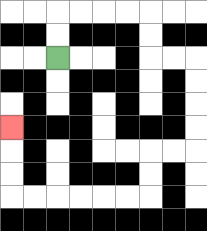{'start': '[2, 2]', 'end': '[0, 5]', 'path_directions': 'U,U,R,R,R,R,D,D,R,R,D,D,D,D,L,L,D,D,L,L,L,L,L,L,U,U,U', 'path_coordinates': '[[2, 2], [2, 1], [2, 0], [3, 0], [4, 0], [5, 0], [6, 0], [6, 1], [6, 2], [7, 2], [8, 2], [8, 3], [8, 4], [8, 5], [8, 6], [7, 6], [6, 6], [6, 7], [6, 8], [5, 8], [4, 8], [3, 8], [2, 8], [1, 8], [0, 8], [0, 7], [0, 6], [0, 5]]'}